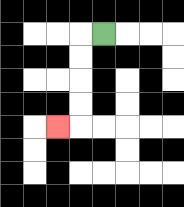{'start': '[4, 1]', 'end': '[2, 5]', 'path_directions': 'L,D,D,D,D,L', 'path_coordinates': '[[4, 1], [3, 1], [3, 2], [3, 3], [3, 4], [3, 5], [2, 5]]'}